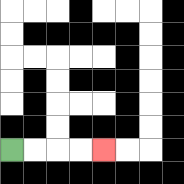{'start': '[0, 6]', 'end': '[4, 6]', 'path_directions': 'R,R,R,R', 'path_coordinates': '[[0, 6], [1, 6], [2, 6], [3, 6], [4, 6]]'}